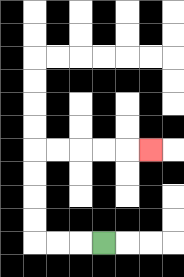{'start': '[4, 10]', 'end': '[6, 6]', 'path_directions': 'L,L,L,U,U,U,U,R,R,R,R,R', 'path_coordinates': '[[4, 10], [3, 10], [2, 10], [1, 10], [1, 9], [1, 8], [1, 7], [1, 6], [2, 6], [3, 6], [4, 6], [5, 6], [6, 6]]'}